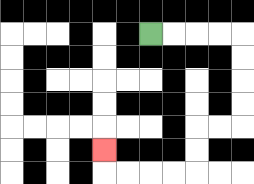{'start': '[6, 1]', 'end': '[4, 6]', 'path_directions': 'R,R,R,R,D,D,D,D,L,L,D,D,L,L,L,L,U', 'path_coordinates': '[[6, 1], [7, 1], [8, 1], [9, 1], [10, 1], [10, 2], [10, 3], [10, 4], [10, 5], [9, 5], [8, 5], [8, 6], [8, 7], [7, 7], [6, 7], [5, 7], [4, 7], [4, 6]]'}